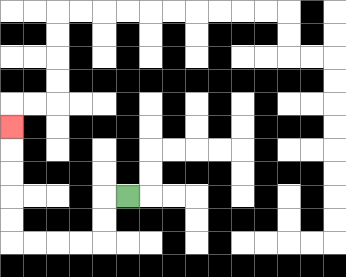{'start': '[5, 8]', 'end': '[0, 5]', 'path_directions': 'L,D,D,L,L,L,L,U,U,U,U,U', 'path_coordinates': '[[5, 8], [4, 8], [4, 9], [4, 10], [3, 10], [2, 10], [1, 10], [0, 10], [0, 9], [0, 8], [0, 7], [0, 6], [0, 5]]'}